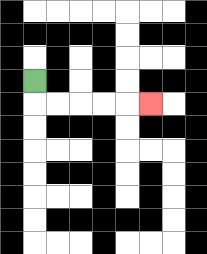{'start': '[1, 3]', 'end': '[6, 4]', 'path_directions': 'D,R,R,R,R,R', 'path_coordinates': '[[1, 3], [1, 4], [2, 4], [3, 4], [4, 4], [5, 4], [6, 4]]'}